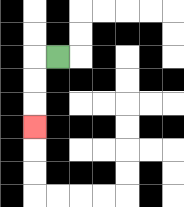{'start': '[2, 2]', 'end': '[1, 5]', 'path_directions': 'L,D,D,D', 'path_coordinates': '[[2, 2], [1, 2], [1, 3], [1, 4], [1, 5]]'}